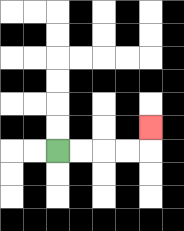{'start': '[2, 6]', 'end': '[6, 5]', 'path_directions': 'R,R,R,R,U', 'path_coordinates': '[[2, 6], [3, 6], [4, 6], [5, 6], [6, 6], [6, 5]]'}